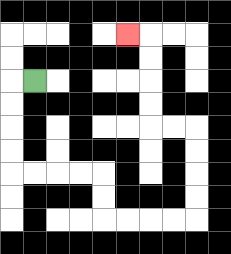{'start': '[1, 3]', 'end': '[5, 1]', 'path_directions': 'L,D,D,D,D,R,R,R,R,D,D,R,R,R,R,U,U,U,U,L,L,U,U,U,U,L', 'path_coordinates': '[[1, 3], [0, 3], [0, 4], [0, 5], [0, 6], [0, 7], [1, 7], [2, 7], [3, 7], [4, 7], [4, 8], [4, 9], [5, 9], [6, 9], [7, 9], [8, 9], [8, 8], [8, 7], [8, 6], [8, 5], [7, 5], [6, 5], [6, 4], [6, 3], [6, 2], [6, 1], [5, 1]]'}